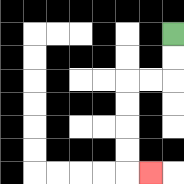{'start': '[7, 1]', 'end': '[6, 7]', 'path_directions': 'D,D,L,L,D,D,D,D,R', 'path_coordinates': '[[7, 1], [7, 2], [7, 3], [6, 3], [5, 3], [5, 4], [5, 5], [5, 6], [5, 7], [6, 7]]'}